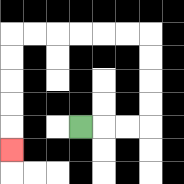{'start': '[3, 5]', 'end': '[0, 6]', 'path_directions': 'R,R,R,U,U,U,U,L,L,L,L,L,L,D,D,D,D,D', 'path_coordinates': '[[3, 5], [4, 5], [5, 5], [6, 5], [6, 4], [6, 3], [6, 2], [6, 1], [5, 1], [4, 1], [3, 1], [2, 1], [1, 1], [0, 1], [0, 2], [0, 3], [0, 4], [0, 5], [0, 6]]'}